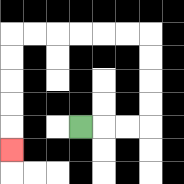{'start': '[3, 5]', 'end': '[0, 6]', 'path_directions': 'R,R,R,U,U,U,U,L,L,L,L,L,L,D,D,D,D,D', 'path_coordinates': '[[3, 5], [4, 5], [5, 5], [6, 5], [6, 4], [6, 3], [6, 2], [6, 1], [5, 1], [4, 1], [3, 1], [2, 1], [1, 1], [0, 1], [0, 2], [0, 3], [0, 4], [0, 5], [0, 6]]'}